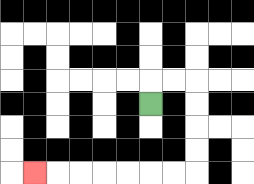{'start': '[6, 4]', 'end': '[1, 7]', 'path_directions': 'U,R,R,D,D,D,D,L,L,L,L,L,L,L', 'path_coordinates': '[[6, 4], [6, 3], [7, 3], [8, 3], [8, 4], [8, 5], [8, 6], [8, 7], [7, 7], [6, 7], [5, 7], [4, 7], [3, 7], [2, 7], [1, 7]]'}